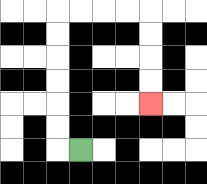{'start': '[3, 6]', 'end': '[6, 4]', 'path_directions': 'L,U,U,U,U,U,U,R,R,R,R,D,D,D,D', 'path_coordinates': '[[3, 6], [2, 6], [2, 5], [2, 4], [2, 3], [2, 2], [2, 1], [2, 0], [3, 0], [4, 0], [5, 0], [6, 0], [6, 1], [6, 2], [6, 3], [6, 4]]'}